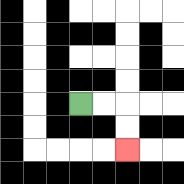{'start': '[3, 4]', 'end': '[5, 6]', 'path_directions': 'R,R,D,D', 'path_coordinates': '[[3, 4], [4, 4], [5, 4], [5, 5], [5, 6]]'}